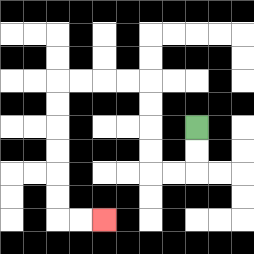{'start': '[8, 5]', 'end': '[4, 9]', 'path_directions': 'D,D,L,L,U,U,U,U,L,L,L,L,D,D,D,D,D,D,R,R', 'path_coordinates': '[[8, 5], [8, 6], [8, 7], [7, 7], [6, 7], [6, 6], [6, 5], [6, 4], [6, 3], [5, 3], [4, 3], [3, 3], [2, 3], [2, 4], [2, 5], [2, 6], [2, 7], [2, 8], [2, 9], [3, 9], [4, 9]]'}